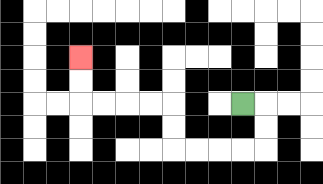{'start': '[10, 4]', 'end': '[3, 2]', 'path_directions': 'R,D,D,L,L,L,L,U,U,L,L,L,L,U,U', 'path_coordinates': '[[10, 4], [11, 4], [11, 5], [11, 6], [10, 6], [9, 6], [8, 6], [7, 6], [7, 5], [7, 4], [6, 4], [5, 4], [4, 4], [3, 4], [3, 3], [3, 2]]'}